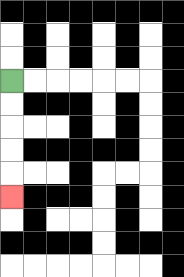{'start': '[0, 3]', 'end': '[0, 8]', 'path_directions': 'D,D,D,D,D', 'path_coordinates': '[[0, 3], [0, 4], [0, 5], [0, 6], [0, 7], [0, 8]]'}